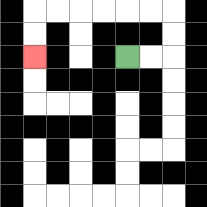{'start': '[5, 2]', 'end': '[1, 2]', 'path_directions': 'R,R,U,U,L,L,L,L,L,L,D,D', 'path_coordinates': '[[5, 2], [6, 2], [7, 2], [7, 1], [7, 0], [6, 0], [5, 0], [4, 0], [3, 0], [2, 0], [1, 0], [1, 1], [1, 2]]'}